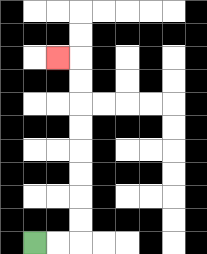{'start': '[1, 10]', 'end': '[2, 2]', 'path_directions': 'R,R,U,U,U,U,U,U,U,U,L', 'path_coordinates': '[[1, 10], [2, 10], [3, 10], [3, 9], [3, 8], [3, 7], [3, 6], [3, 5], [3, 4], [3, 3], [3, 2], [2, 2]]'}